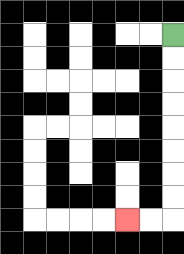{'start': '[7, 1]', 'end': '[5, 9]', 'path_directions': 'D,D,D,D,D,D,D,D,L,L', 'path_coordinates': '[[7, 1], [7, 2], [7, 3], [7, 4], [7, 5], [7, 6], [7, 7], [7, 8], [7, 9], [6, 9], [5, 9]]'}